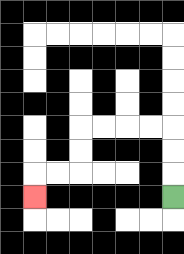{'start': '[7, 8]', 'end': '[1, 8]', 'path_directions': 'U,U,U,L,L,L,L,D,D,L,L,D', 'path_coordinates': '[[7, 8], [7, 7], [7, 6], [7, 5], [6, 5], [5, 5], [4, 5], [3, 5], [3, 6], [3, 7], [2, 7], [1, 7], [1, 8]]'}